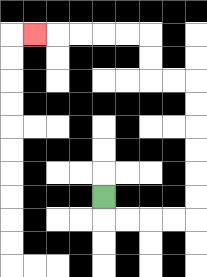{'start': '[4, 8]', 'end': '[1, 1]', 'path_directions': 'D,R,R,R,R,U,U,U,U,U,U,L,L,U,U,L,L,L,L,L', 'path_coordinates': '[[4, 8], [4, 9], [5, 9], [6, 9], [7, 9], [8, 9], [8, 8], [8, 7], [8, 6], [8, 5], [8, 4], [8, 3], [7, 3], [6, 3], [6, 2], [6, 1], [5, 1], [4, 1], [3, 1], [2, 1], [1, 1]]'}